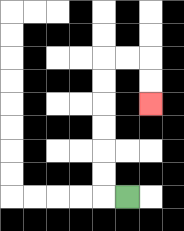{'start': '[5, 8]', 'end': '[6, 4]', 'path_directions': 'L,U,U,U,U,U,U,R,R,D,D', 'path_coordinates': '[[5, 8], [4, 8], [4, 7], [4, 6], [4, 5], [4, 4], [4, 3], [4, 2], [5, 2], [6, 2], [6, 3], [6, 4]]'}